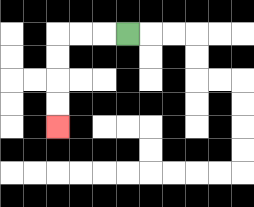{'start': '[5, 1]', 'end': '[2, 5]', 'path_directions': 'L,L,L,D,D,D,D', 'path_coordinates': '[[5, 1], [4, 1], [3, 1], [2, 1], [2, 2], [2, 3], [2, 4], [2, 5]]'}